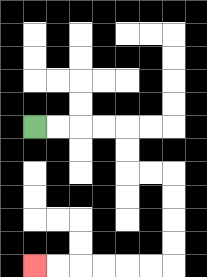{'start': '[1, 5]', 'end': '[1, 11]', 'path_directions': 'R,R,R,R,D,D,R,R,D,D,D,D,L,L,L,L,L,L', 'path_coordinates': '[[1, 5], [2, 5], [3, 5], [4, 5], [5, 5], [5, 6], [5, 7], [6, 7], [7, 7], [7, 8], [7, 9], [7, 10], [7, 11], [6, 11], [5, 11], [4, 11], [3, 11], [2, 11], [1, 11]]'}